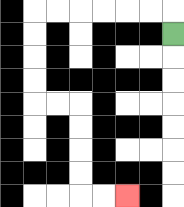{'start': '[7, 1]', 'end': '[5, 8]', 'path_directions': 'U,L,L,L,L,L,L,D,D,D,D,R,R,D,D,D,D,R,R', 'path_coordinates': '[[7, 1], [7, 0], [6, 0], [5, 0], [4, 0], [3, 0], [2, 0], [1, 0], [1, 1], [1, 2], [1, 3], [1, 4], [2, 4], [3, 4], [3, 5], [3, 6], [3, 7], [3, 8], [4, 8], [5, 8]]'}